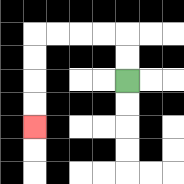{'start': '[5, 3]', 'end': '[1, 5]', 'path_directions': 'U,U,L,L,L,L,D,D,D,D', 'path_coordinates': '[[5, 3], [5, 2], [5, 1], [4, 1], [3, 1], [2, 1], [1, 1], [1, 2], [1, 3], [1, 4], [1, 5]]'}